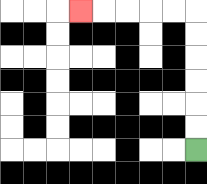{'start': '[8, 6]', 'end': '[3, 0]', 'path_directions': 'U,U,U,U,U,U,L,L,L,L,L', 'path_coordinates': '[[8, 6], [8, 5], [8, 4], [8, 3], [8, 2], [8, 1], [8, 0], [7, 0], [6, 0], [5, 0], [4, 0], [3, 0]]'}